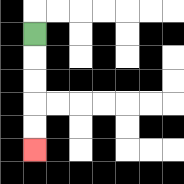{'start': '[1, 1]', 'end': '[1, 6]', 'path_directions': 'D,D,D,D,D', 'path_coordinates': '[[1, 1], [1, 2], [1, 3], [1, 4], [1, 5], [1, 6]]'}